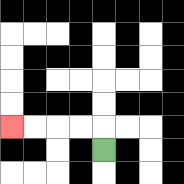{'start': '[4, 6]', 'end': '[0, 5]', 'path_directions': 'U,L,L,L,L', 'path_coordinates': '[[4, 6], [4, 5], [3, 5], [2, 5], [1, 5], [0, 5]]'}